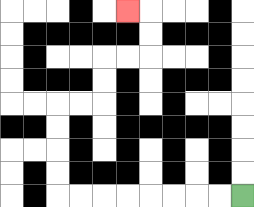{'start': '[10, 8]', 'end': '[5, 0]', 'path_directions': 'L,L,L,L,L,L,L,L,U,U,U,U,R,R,U,U,R,R,U,U,L', 'path_coordinates': '[[10, 8], [9, 8], [8, 8], [7, 8], [6, 8], [5, 8], [4, 8], [3, 8], [2, 8], [2, 7], [2, 6], [2, 5], [2, 4], [3, 4], [4, 4], [4, 3], [4, 2], [5, 2], [6, 2], [6, 1], [6, 0], [5, 0]]'}